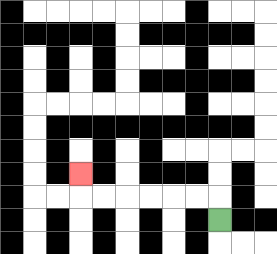{'start': '[9, 9]', 'end': '[3, 7]', 'path_directions': 'U,L,L,L,L,L,L,U', 'path_coordinates': '[[9, 9], [9, 8], [8, 8], [7, 8], [6, 8], [5, 8], [4, 8], [3, 8], [3, 7]]'}